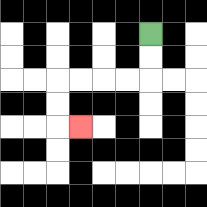{'start': '[6, 1]', 'end': '[3, 5]', 'path_directions': 'D,D,L,L,L,L,D,D,R', 'path_coordinates': '[[6, 1], [6, 2], [6, 3], [5, 3], [4, 3], [3, 3], [2, 3], [2, 4], [2, 5], [3, 5]]'}